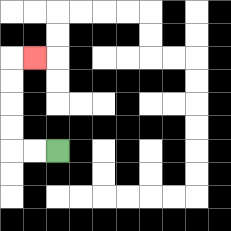{'start': '[2, 6]', 'end': '[1, 2]', 'path_directions': 'L,L,U,U,U,U,R', 'path_coordinates': '[[2, 6], [1, 6], [0, 6], [0, 5], [0, 4], [0, 3], [0, 2], [1, 2]]'}